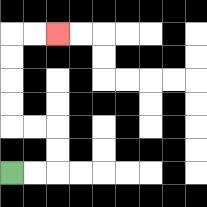{'start': '[0, 7]', 'end': '[2, 1]', 'path_directions': 'R,R,U,U,L,L,U,U,U,U,R,R', 'path_coordinates': '[[0, 7], [1, 7], [2, 7], [2, 6], [2, 5], [1, 5], [0, 5], [0, 4], [0, 3], [0, 2], [0, 1], [1, 1], [2, 1]]'}